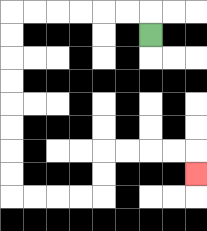{'start': '[6, 1]', 'end': '[8, 7]', 'path_directions': 'U,L,L,L,L,L,L,D,D,D,D,D,D,D,D,R,R,R,R,U,U,R,R,R,R,D', 'path_coordinates': '[[6, 1], [6, 0], [5, 0], [4, 0], [3, 0], [2, 0], [1, 0], [0, 0], [0, 1], [0, 2], [0, 3], [0, 4], [0, 5], [0, 6], [0, 7], [0, 8], [1, 8], [2, 8], [3, 8], [4, 8], [4, 7], [4, 6], [5, 6], [6, 6], [7, 6], [8, 6], [8, 7]]'}